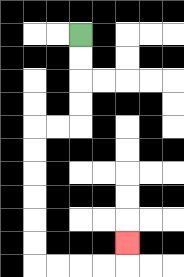{'start': '[3, 1]', 'end': '[5, 10]', 'path_directions': 'D,D,D,D,L,L,D,D,D,D,D,D,R,R,R,R,U', 'path_coordinates': '[[3, 1], [3, 2], [3, 3], [3, 4], [3, 5], [2, 5], [1, 5], [1, 6], [1, 7], [1, 8], [1, 9], [1, 10], [1, 11], [2, 11], [3, 11], [4, 11], [5, 11], [5, 10]]'}